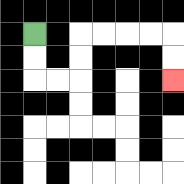{'start': '[1, 1]', 'end': '[7, 3]', 'path_directions': 'D,D,R,R,U,U,R,R,R,R,D,D', 'path_coordinates': '[[1, 1], [1, 2], [1, 3], [2, 3], [3, 3], [3, 2], [3, 1], [4, 1], [5, 1], [6, 1], [7, 1], [7, 2], [7, 3]]'}